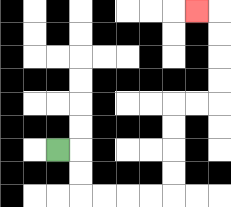{'start': '[2, 6]', 'end': '[8, 0]', 'path_directions': 'R,D,D,R,R,R,R,U,U,U,U,R,R,U,U,U,U,L', 'path_coordinates': '[[2, 6], [3, 6], [3, 7], [3, 8], [4, 8], [5, 8], [6, 8], [7, 8], [7, 7], [7, 6], [7, 5], [7, 4], [8, 4], [9, 4], [9, 3], [9, 2], [9, 1], [9, 0], [8, 0]]'}